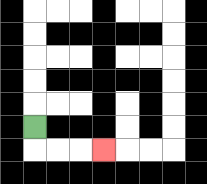{'start': '[1, 5]', 'end': '[4, 6]', 'path_directions': 'D,R,R,R', 'path_coordinates': '[[1, 5], [1, 6], [2, 6], [3, 6], [4, 6]]'}